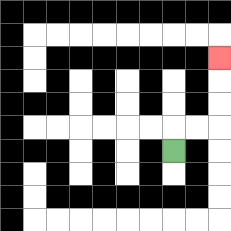{'start': '[7, 6]', 'end': '[9, 2]', 'path_directions': 'U,R,R,U,U,U', 'path_coordinates': '[[7, 6], [7, 5], [8, 5], [9, 5], [9, 4], [9, 3], [9, 2]]'}